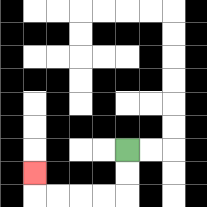{'start': '[5, 6]', 'end': '[1, 7]', 'path_directions': 'D,D,L,L,L,L,U', 'path_coordinates': '[[5, 6], [5, 7], [5, 8], [4, 8], [3, 8], [2, 8], [1, 8], [1, 7]]'}